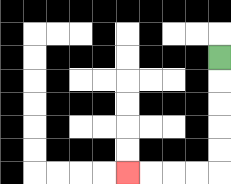{'start': '[9, 2]', 'end': '[5, 7]', 'path_directions': 'D,D,D,D,D,L,L,L,L', 'path_coordinates': '[[9, 2], [9, 3], [9, 4], [9, 5], [9, 6], [9, 7], [8, 7], [7, 7], [6, 7], [5, 7]]'}